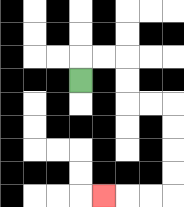{'start': '[3, 3]', 'end': '[4, 8]', 'path_directions': 'U,R,R,D,D,R,R,D,D,D,D,L,L,L', 'path_coordinates': '[[3, 3], [3, 2], [4, 2], [5, 2], [5, 3], [5, 4], [6, 4], [7, 4], [7, 5], [7, 6], [7, 7], [7, 8], [6, 8], [5, 8], [4, 8]]'}